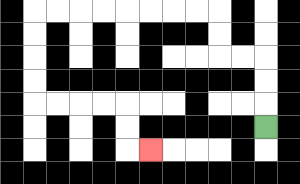{'start': '[11, 5]', 'end': '[6, 6]', 'path_directions': 'U,U,U,L,L,U,U,L,L,L,L,L,L,L,L,D,D,D,D,R,R,R,R,D,D,R', 'path_coordinates': '[[11, 5], [11, 4], [11, 3], [11, 2], [10, 2], [9, 2], [9, 1], [9, 0], [8, 0], [7, 0], [6, 0], [5, 0], [4, 0], [3, 0], [2, 0], [1, 0], [1, 1], [1, 2], [1, 3], [1, 4], [2, 4], [3, 4], [4, 4], [5, 4], [5, 5], [5, 6], [6, 6]]'}